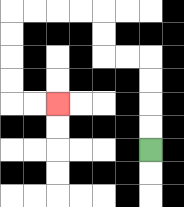{'start': '[6, 6]', 'end': '[2, 4]', 'path_directions': 'U,U,U,U,L,L,U,U,L,L,L,L,D,D,D,D,R,R', 'path_coordinates': '[[6, 6], [6, 5], [6, 4], [6, 3], [6, 2], [5, 2], [4, 2], [4, 1], [4, 0], [3, 0], [2, 0], [1, 0], [0, 0], [0, 1], [0, 2], [0, 3], [0, 4], [1, 4], [2, 4]]'}